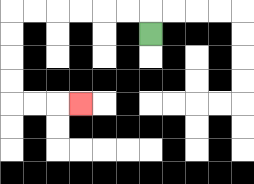{'start': '[6, 1]', 'end': '[3, 4]', 'path_directions': 'U,L,L,L,L,L,L,D,D,D,D,R,R,R', 'path_coordinates': '[[6, 1], [6, 0], [5, 0], [4, 0], [3, 0], [2, 0], [1, 0], [0, 0], [0, 1], [0, 2], [0, 3], [0, 4], [1, 4], [2, 4], [3, 4]]'}